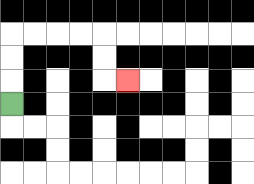{'start': '[0, 4]', 'end': '[5, 3]', 'path_directions': 'U,U,U,R,R,R,R,D,D,R', 'path_coordinates': '[[0, 4], [0, 3], [0, 2], [0, 1], [1, 1], [2, 1], [3, 1], [4, 1], [4, 2], [4, 3], [5, 3]]'}